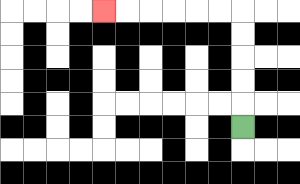{'start': '[10, 5]', 'end': '[4, 0]', 'path_directions': 'U,U,U,U,U,L,L,L,L,L,L', 'path_coordinates': '[[10, 5], [10, 4], [10, 3], [10, 2], [10, 1], [10, 0], [9, 0], [8, 0], [7, 0], [6, 0], [5, 0], [4, 0]]'}